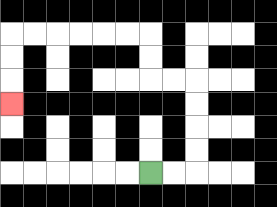{'start': '[6, 7]', 'end': '[0, 4]', 'path_directions': 'R,R,U,U,U,U,L,L,U,U,L,L,L,L,L,L,D,D,D', 'path_coordinates': '[[6, 7], [7, 7], [8, 7], [8, 6], [8, 5], [8, 4], [8, 3], [7, 3], [6, 3], [6, 2], [6, 1], [5, 1], [4, 1], [3, 1], [2, 1], [1, 1], [0, 1], [0, 2], [0, 3], [0, 4]]'}